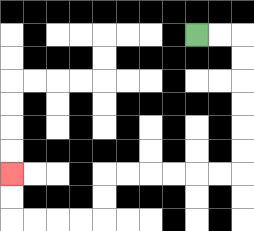{'start': '[8, 1]', 'end': '[0, 7]', 'path_directions': 'R,R,D,D,D,D,D,D,L,L,L,L,L,L,D,D,L,L,L,L,U,U', 'path_coordinates': '[[8, 1], [9, 1], [10, 1], [10, 2], [10, 3], [10, 4], [10, 5], [10, 6], [10, 7], [9, 7], [8, 7], [7, 7], [6, 7], [5, 7], [4, 7], [4, 8], [4, 9], [3, 9], [2, 9], [1, 9], [0, 9], [0, 8], [0, 7]]'}